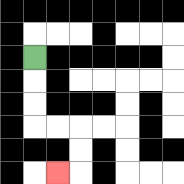{'start': '[1, 2]', 'end': '[2, 7]', 'path_directions': 'D,D,D,R,R,D,D,L', 'path_coordinates': '[[1, 2], [1, 3], [1, 4], [1, 5], [2, 5], [3, 5], [3, 6], [3, 7], [2, 7]]'}